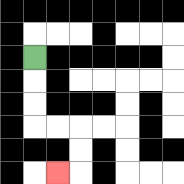{'start': '[1, 2]', 'end': '[2, 7]', 'path_directions': 'D,D,D,R,R,D,D,L', 'path_coordinates': '[[1, 2], [1, 3], [1, 4], [1, 5], [2, 5], [3, 5], [3, 6], [3, 7], [2, 7]]'}